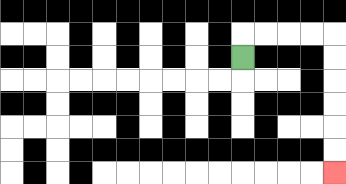{'start': '[10, 2]', 'end': '[14, 7]', 'path_directions': 'U,R,R,R,R,D,D,D,D,D,D', 'path_coordinates': '[[10, 2], [10, 1], [11, 1], [12, 1], [13, 1], [14, 1], [14, 2], [14, 3], [14, 4], [14, 5], [14, 6], [14, 7]]'}